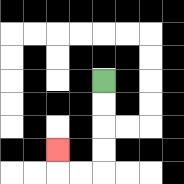{'start': '[4, 3]', 'end': '[2, 6]', 'path_directions': 'D,D,D,D,L,L,U', 'path_coordinates': '[[4, 3], [4, 4], [4, 5], [4, 6], [4, 7], [3, 7], [2, 7], [2, 6]]'}